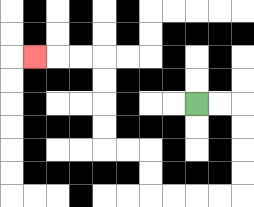{'start': '[8, 4]', 'end': '[1, 2]', 'path_directions': 'R,R,D,D,D,D,L,L,L,L,U,U,L,L,U,U,U,U,L,L,L', 'path_coordinates': '[[8, 4], [9, 4], [10, 4], [10, 5], [10, 6], [10, 7], [10, 8], [9, 8], [8, 8], [7, 8], [6, 8], [6, 7], [6, 6], [5, 6], [4, 6], [4, 5], [4, 4], [4, 3], [4, 2], [3, 2], [2, 2], [1, 2]]'}